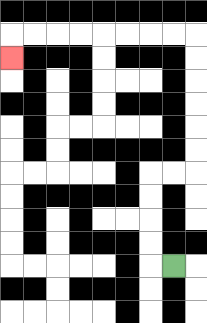{'start': '[7, 11]', 'end': '[0, 2]', 'path_directions': 'L,U,U,U,U,R,R,U,U,U,U,U,U,L,L,L,L,L,L,L,L,D', 'path_coordinates': '[[7, 11], [6, 11], [6, 10], [6, 9], [6, 8], [6, 7], [7, 7], [8, 7], [8, 6], [8, 5], [8, 4], [8, 3], [8, 2], [8, 1], [7, 1], [6, 1], [5, 1], [4, 1], [3, 1], [2, 1], [1, 1], [0, 1], [0, 2]]'}